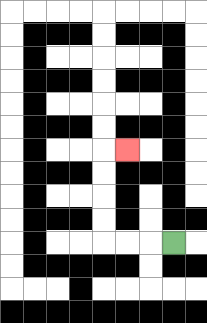{'start': '[7, 10]', 'end': '[5, 6]', 'path_directions': 'L,L,L,U,U,U,U,R', 'path_coordinates': '[[7, 10], [6, 10], [5, 10], [4, 10], [4, 9], [4, 8], [4, 7], [4, 6], [5, 6]]'}